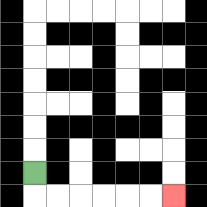{'start': '[1, 7]', 'end': '[7, 8]', 'path_directions': 'D,R,R,R,R,R,R', 'path_coordinates': '[[1, 7], [1, 8], [2, 8], [3, 8], [4, 8], [5, 8], [6, 8], [7, 8]]'}